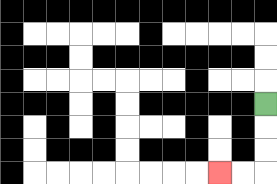{'start': '[11, 4]', 'end': '[9, 7]', 'path_directions': 'D,D,D,L,L', 'path_coordinates': '[[11, 4], [11, 5], [11, 6], [11, 7], [10, 7], [9, 7]]'}